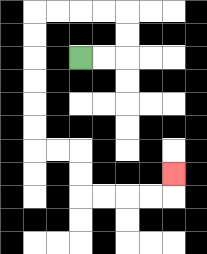{'start': '[3, 2]', 'end': '[7, 7]', 'path_directions': 'R,R,U,U,L,L,L,L,D,D,D,D,D,D,R,R,D,D,R,R,R,R,U', 'path_coordinates': '[[3, 2], [4, 2], [5, 2], [5, 1], [5, 0], [4, 0], [3, 0], [2, 0], [1, 0], [1, 1], [1, 2], [1, 3], [1, 4], [1, 5], [1, 6], [2, 6], [3, 6], [3, 7], [3, 8], [4, 8], [5, 8], [6, 8], [7, 8], [7, 7]]'}